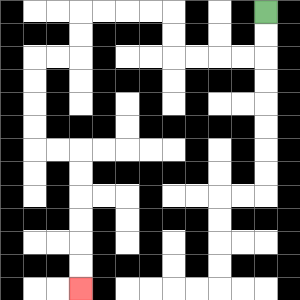{'start': '[11, 0]', 'end': '[3, 12]', 'path_directions': 'D,D,L,L,L,L,U,U,L,L,L,L,D,D,L,L,D,D,D,D,R,R,D,D,D,D,D,D', 'path_coordinates': '[[11, 0], [11, 1], [11, 2], [10, 2], [9, 2], [8, 2], [7, 2], [7, 1], [7, 0], [6, 0], [5, 0], [4, 0], [3, 0], [3, 1], [3, 2], [2, 2], [1, 2], [1, 3], [1, 4], [1, 5], [1, 6], [2, 6], [3, 6], [3, 7], [3, 8], [3, 9], [3, 10], [3, 11], [3, 12]]'}